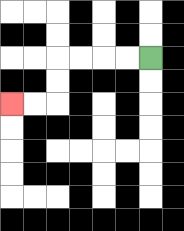{'start': '[6, 2]', 'end': '[0, 4]', 'path_directions': 'L,L,L,L,D,D,L,L', 'path_coordinates': '[[6, 2], [5, 2], [4, 2], [3, 2], [2, 2], [2, 3], [2, 4], [1, 4], [0, 4]]'}